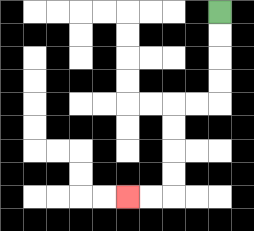{'start': '[9, 0]', 'end': '[5, 8]', 'path_directions': 'D,D,D,D,L,L,D,D,D,D,L,L', 'path_coordinates': '[[9, 0], [9, 1], [9, 2], [9, 3], [9, 4], [8, 4], [7, 4], [7, 5], [7, 6], [7, 7], [7, 8], [6, 8], [5, 8]]'}